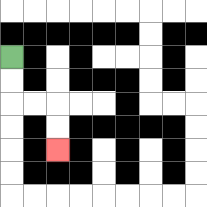{'start': '[0, 2]', 'end': '[2, 6]', 'path_directions': 'D,D,R,R,D,D', 'path_coordinates': '[[0, 2], [0, 3], [0, 4], [1, 4], [2, 4], [2, 5], [2, 6]]'}